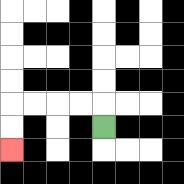{'start': '[4, 5]', 'end': '[0, 6]', 'path_directions': 'U,L,L,L,L,D,D', 'path_coordinates': '[[4, 5], [4, 4], [3, 4], [2, 4], [1, 4], [0, 4], [0, 5], [0, 6]]'}